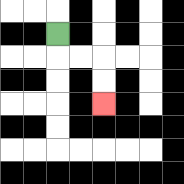{'start': '[2, 1]', 'end': '[4, 4]', 'path_directions': 'D,R,R,D,D', 'path_coordinates': '[[2, 1], [2, 2], [3, 2], [4, 2], [4, 3], [4, 4]]'}